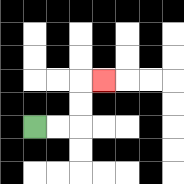{'start': '[1, 5]', 'end': '[4, 3]', 'path_directions': 'R,R,U,U,R', 'path_coordinates': '[[1, 5], [2, 5], [3, 5], [3, 4], [3, 3], [4, 3]]'}